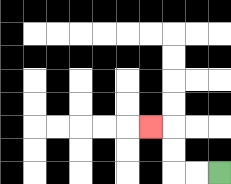{'start': '[9, 7]', 'end': '[6, 5]', 'path_directions': 'L,L,U,U,L', 'path_coordinates': '[[9, 7], [8, 7], [7, 7], [7, 6], [7, 5], [6, 5]]'}